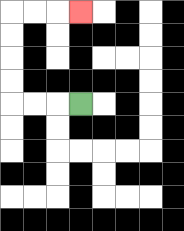{'start': '[3, 4]', 'end': '[3, 0]', 'path_directions': 'L,L,L,U,U,U,U,R,R,R', 'path_coordinates': '[[3, 4], [2, 4], [1, 4], [0, 4], [0, 3], [0, 2], [0, 1], [0, 0], [1, 0], [2, 0], [3, 0]]'}